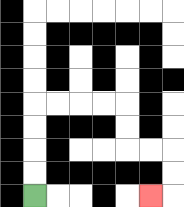{'start': '[1, 8]', 'end': '[6, 8]', 'path_directions': 'U,U,U,U,R,R,R,R,D,D,R,R,D,D,L', 'path_coordinates': '[[1, 8], [1, 7], [1, 6], [1, 5], [1, 4], [2, 4], [3, 4], [4, 4], [5, 4], [5, 5], [5, 6], [6, 6], [7, 6], [7, 7], [7, 8], [6, 8]]'}